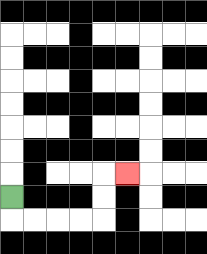{'start': '[0, 8]', 'end': '[5, 7]', 'path_directions': 'D,R,R,R,R,U,U,R', 'path_coordinates': '[[0, 8], [0, 9], [1, 9], [2, 9], [3, 9], [4, 9], [4, 8], [4, 7], [5, 7]]'}